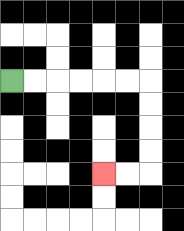{'start': '[0, 3]', 'end': '[4, 7]', 'path_directions': 'R,R,R,R,R,R,D,D,D,D,L,L', 'path_coordinates': '[[0, 3], [1, 3], [2, 3], [3, 3], [4, 3], [5, 3], [6, 3], [6, 4], [6, 5], [6, 6], [6, 7], [5, 7], [4, 7]]'}